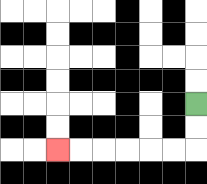{'start': '[8, 4]', 'end': '[2, 6]', 'path_directions': 'D,D,L,L,L,L,L,L', 'path_coordinates': '[[8, 4], [8, 5], [8, 6], [7, 6], [6, 6], [5, 6], [4, 6], [3, 6], [2, 6]]'}